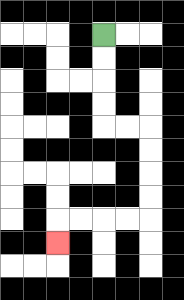{'start': '[4, 1]', 'end': '[2, 10]', 'path_directions': 'D,D,D,D,R,R,D,D,D,D,L,L,L,L,D', 'path_coordinates': '[[4, 1], [4, 2], [4, 3], [4, 4], [4, 5], [5, 5], [6, 5], [6, 6], [6, 7], [6, 8], [6, 9], [5, 9], [4, 9], [3, 9], [2, 9], [2, 10]]'}